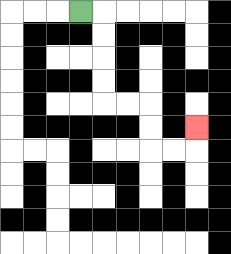{'start': '[3, 0]', 'end': '[8, 5]', 'path_directions': 'R,D,D,D,D,R,R,D,D,R,R,U', 'path_coordinates': '[[3, 0], [4, 0], [4, 1], [4, 2], [4, 3], [4, 4], [5, 4], [6, 4], [6, 5], [6, 6], [7, 6], [8, 6], [8, 5]]'}